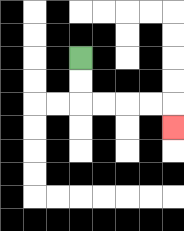{'start': '[3, 2]', 'end': '[7, 5]', 'path_directions': 'D,D,R,R,R,R,D', 'path_coordinates': '[[3, 2], [3, 3], [3, 4], [4, 4], [5, 4], [6, 4], [7, 4], [7, 5]]'}